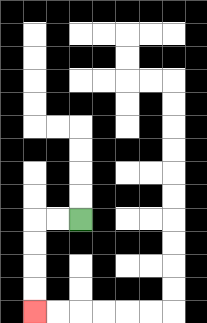{'start': '[3, 9]', 'end': '[1, 13]', 'path_directions': 'L,L,D,D,D,D', 'path_coordinates': '[[3, 9], [2, 9], [1, 9], [1, 10], [1, 11], [1, 12], [1, 13]]'}